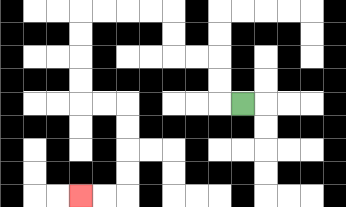{'start': '[10, 4]', 'end': '[3, 8]', 'path_directions': 'L,U,U,L,L,U,U,L,L,L,L,D,D,D,D,R,R,D,D,D,D,L,L', 'path_coordinates': '[[10, 4], [9, 4], [9, 3], [9, 2], [8, 2], [7, 2], [7, 1], [7, 0], [6, 0], [5, 0], [4, 0], [3, 0], [3, 1], [3, 2], [3, 3], [3, 4], [4, 4], [5, 4], [5, 5], [5, 6], [5, 7], [5, 8], [4, 8], [3, 8]]'}